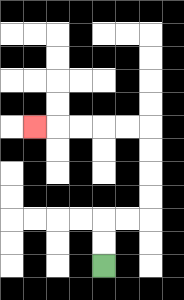{'start': '[4, 11]', 'end': '[1, 5]', 'path_directions': 'U,U,R,R,U,U,U,U,L,L,L,L,L', 'path_coordinates': '[[4, 11], [4, 10], [4, 9], [5, 9], [6, 9], [6, 8], [6, 7], [6, 6], [6, 5], [5, 5], [4, 5], [3, 5], [2, 5], [1, 5]]'}